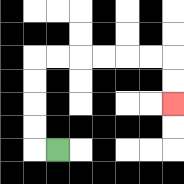{'start': '[2, 6]', 'end': '[7, 4]', 'path_directions': 'L,U,U,U,U,R,R,R,R,R,R,D,D', 'path_coordinates': '[[2, 6], [1, 6], [1, 5], [1, 4], [1, 3], [1, 2], [2, 2], [3, 2], [4, 2], [5, 2], [6, 2], [7, 2], [7, 3], [7, 4]]'}